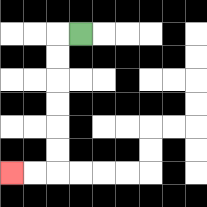{'start': '[3, 1]', 'end': '[0, 7]', 'path_directions': 'L,D,D,D,D,D,D,L,L', 'path_coordinates': '[[3, 1], [2, 1], [2, 2], [2, 3], [2, 4], [2, 5], [2, 6], [2, 7], [1, 7], [0, 7]]'}